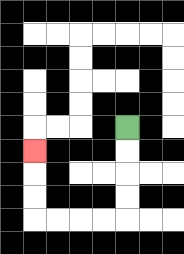{'start': '[5, 5]', 'end': '[1, 6]', 'path_directions': 'D,D,D,D,L,L,L,L,U,U,U', 'path_coordinates': '[[5, 5], [5, 6], [5, 7], [5, 8], [5, 9], [4, 9], [3, 9], [2, 9], [1, 9], [1, 8], [1, 7], [1, 6]]'}